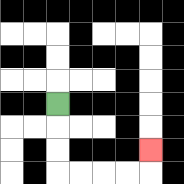{'start': '[2, 4]', 'end': '[6, 6]', 'path_directions': 'D,D,D,R,R,R,R,U', 'path_coordinates': '[[2, 4], [2, 5], [2, 6], [2, 7], [3, 7], [4, 7], [5, 7], [6, 7], [6, 6]]'}